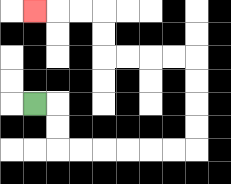{'start': '[1, 4]', 'end': '[1, 0]', 'path_directions': 'R,D,D,R,R,R,R,R,R,U,U,U,U,L,L,L,L,U,U,L,L,L', 'path_coordinates': '[[1, 4], [2, 4], [2, 5], [2, 6], [3, 6], [4, 6], [5, 6], [6, 6], [7, 6], [8, 6], [8, 5], [8, 4], [8, 3], [8, 2], [7, 2], [6, 2], [5, 2], [4, 2], [4, 1], [4, 0], [3, 0], [2, 0], [1, 0]]'}